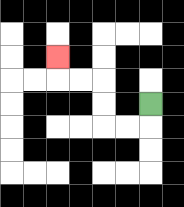{'start': '[6, 4]', 'end': '[2, 2]', 'path_directions': 'D,L,L,U,U,L,L,U', 'path_coordinates': '[[6, 4], [6, 5], [5, 5], [4, 5], [4, 4], [4, 3], [3, 3], [2, 3], [2, 2]]'}